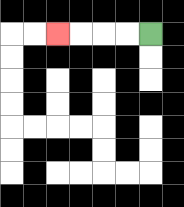{'start': '[6, 1]', 'end': '[2, 1]', 'path_directions': 'L,L,L,L', 'path_coordinates': '[[6, 1], [5, 1], [4, 1], [3, 1], [2, 1]]'}